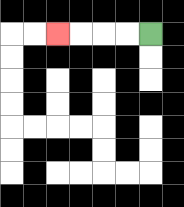{'start': '[6, 1]', 'end': '[2, 1]', 'path_directions': 'L,L,L,L', 'path_coordinates': '[[6, 1], [5, 1], [4, 1], [3, 1], [2, 1]]'}